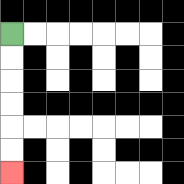{'start': '[0, 1]', 'end': '[0, 7]', 'path_directions': 'D,D,D,D,D,D', 'path_coordinates': '[[0, 1], [0, 2], [0, 3], [0, 4], [0, 5], [0, 6], [0, 7]]'}